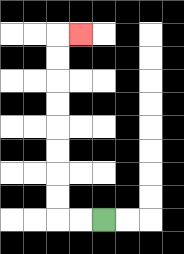{'start': '[4, 9]', 'end': '[3, 1]', 'path_directions': 'L,L,U,U,U,U,U,U,U,U,R', 'path_coordinates': '[[4, 9], [3, 9], [2, 9], [2, 8], [2, 7], [2, 6], [2, 5], [2, 4], [2, 3], [2, 2], [2, 1], [3, 1]]'}